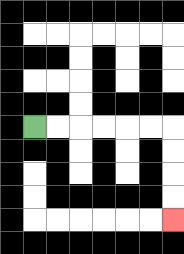{'start': '[1, 5]', 'end': '[7, 9]', 'path_directions': 'R,R,R,R,R,R,D,D,D,D', 'path_coordinates': '[[1, 5], [2, 5], [3, 5], [4, 5], [5, 5], [6, 5], [7, 5], [7, 6], [7, 7], [7, 8], [7, 9]]'}